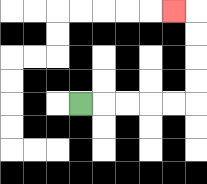{'start': '[3, 4]', 'end': '[7, 0]', 'path_directions': 'R,R,R,R,R,U,U,U,U,L', 'path_coordinates': '[[3, 4], [4, 4], [5, 4], [6, 4], [7, 4], [8, 4], [8, 3], [8, 2], [8, 1], [8, 0], [7, 0]]'}